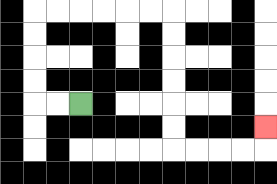{'start': '[3, 4]', 'end': '[11, 5]', 'path_directions': 'L,L,U,U,U,U,R,R,R,R,R,R,D,D,D,D,D,D,R,R,R,R,U', 'path_coordinates': '[[3, 4], [2, 4], [1, 4], [1, 3], [1, 2], [1, 1], [1, 0], [2, 0], [3, 0], [4, 0], [5, 0], [6, 0], [7, 0], [7, 1], [7, 2], [7, 3], [7, 4], [7, 5], [7, 6], [8, 6], [9, 6], [10, 6], [11, 6], [11, 5]]'}